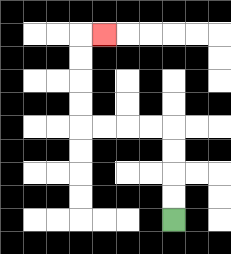{'start': '[7, 9]', 'end': '[4, 1]', 'path_directions': 'U,U,U,U,L,L,L,L,U,U,U,U,R', 'path_coordinates': '[[7, 9], [7, 8], [7, 7], [7, 6], [7, 5], [6, 5], [5, 5], [4, 5], [3, 5], [3, 4], [3, 3], [3, 2], [3, 1], [4, 1]]'}